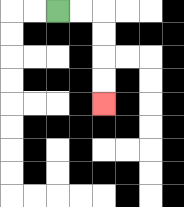{'start': '[2, 0]', 'end': '[4, 4]', 'path_directions': 'R,R,D,D,D,D', 'path_coordinates': '[[2, 0], [3, 0], [4, 0], [4, 1], [4, 2], [4, 3], [4, 4]]'}